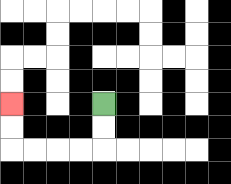{'start': '[4, 4]', 'end': '[0, 4]', 'path_directions': 'D,D,L,L,L,L,U,U', 'path_coordinates': '[[4, 4], [4, 5], [4, 6], [3, 6], [2, 6], [1, 6], [0, 6], [0, 5], [0, 4]]'}